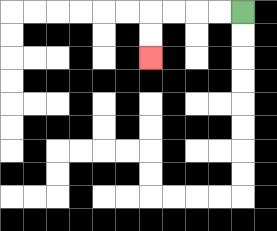{'start': '[10, 0]', 'end': '[6, 2]', 'path_directions': 'L,L,L,L,D,D', 'path_coordinates': '[[10, 0], [9, 0], [8, 0], [7, 0], [6, 0], [6, 1], [6, 2]]'}